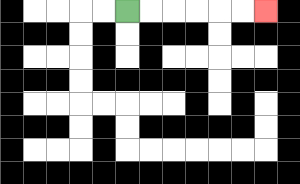{'start': '[5, 0]', 'end': '[11, 0]', 'path_directions': 'R,R,R,R,R,R', 'path_coordinates': '[[5, 0], [6, 0], [7, 0], [8, 0], [9, 0], [10, 0], [11, 0]]'}